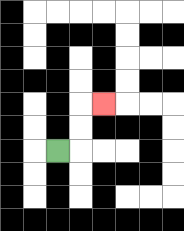{'start': '[2, 6]', 'end': '[4, 4]', 'path_directions': 'R,U,U,R', 'path_coordinates': '[[2, 6], [3, 6], [3, 5], [3, 4], [4, 4]]'}